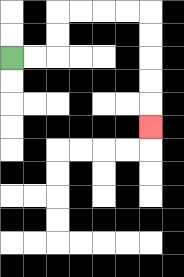{'start': '[0, 2]', 'end': '[6, 5]', 'path_directions': 'R,R,U,U,R,R,R,R,D,D,D,D,D', 'path_coordinates': '[[0, 2], [1, 2], [2, 2], [2, 1], [2, 0], [3, 0], [4, 0], [5, 0], [6, 0], [6, 1], [6, 2], [6, 3], [6, 4], [6, 5]]'}